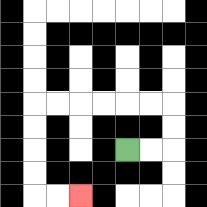{'start': '[5, 6]', 'end': '[3, 8]', 'path_directions': 'R,R,U,U,L,L,L,L,L,L,D,D,D,D,R,R', 'path_coordinates': '[[5, 6], [6, 6], [7, 6], [7, 5], [7, 4], [6, 4], [5, 4], [4, 4], [3, 4], [2, 4], [1, 4], [1, 5], [1, 6], [1, 7], [1, 8], [2, 8], [3, 8]]'}